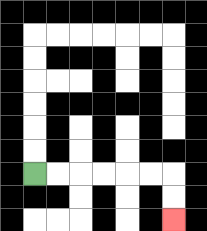{'start': '[1, 7]', 'end': '[7, 9]', 'path_directions': 'R,R,R,R,R,R,D,D', 'path_coordinates': '[[1, 7], [2, 7], [3, 7], [4, 7], [5, 7], [6, 7], [7, 7], [7, 8], [7, 9]]'}